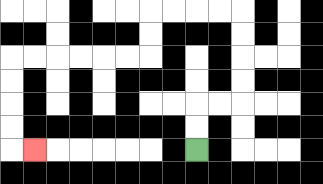{'start': '[8, 6]', 'end': '[1, 6]', 'path_directions': 'U,U,R,R,U,U,U,U,L,L,L,L,D,D,L,L,L,L,L,L,D,D,D,D,R', 'path_coordinates': '[[8, 6], [8, 5], [8, 4], [9, 4], [10, 4], [10, 3], [10, 2], [10, 1], [10, 0], [9, 0], [8, 0], [7, 0], [6, 0], [6, 1], [6, 2], [5, 2], [4, 2], [3, 2], [2, 2], [1, 2], [0, 2], [0, 3], [0, 4], [0, 5], [0, 6], [1, 6]]'}